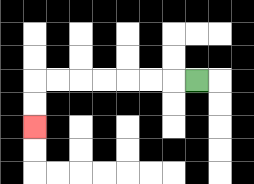{'start': '[8, 3]', 'end': '[1, 5]', 'path_directions': 'L,L,L,L,L,L,L,D,D', 'path_coordinates': '[[8, 3], [7, 3], [6, 3], [5, 3], [4, 3], [3, 3], [2, 3], [1, 3], [1, 4], [1, 5]]'}